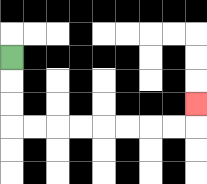{'start': '[0, 2]', 'end': '[8, 4]', 'path_directions': 'D,D,D,R,R,R,R,R,R,R,R,U', 'path_coordinates': '[[0, 2], [0, 3], [0, 4], [0, 5], [1, 5], [2, 5], [3, 5], [4, 5], [5, 5], [6, 5], [7, 5], [8, 5], [8, 4]]'}